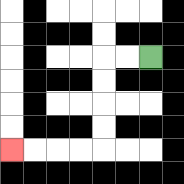{'start': '[6, 2]', 'end': '[0, 6]', 'path_directions': 'L,L,D,D,D,D,L,L,L,L', 'path_coordinates': '[[6, 2], [5, 2], [4, 2], [4, 3], [4, 4], [4, 5], [4, 6], [3, 6], [2, 6], [1, 6], [0, 6]]'}